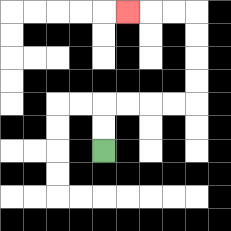{'start': '[4, 6]', 'end': '[5, 0]', 'path_directions': 'U,U,R,R,R,R,U,U,U,U,L,L,L', 'path_coordinates': '[[4, 6], [4, 5], [4, 4], [5, 4], [6, 4], [7, 4], [8, 4], [8, 3], [8, 2], [8, 1], [8, 0], [7, 0], [6, 0], [5, 0]]'}